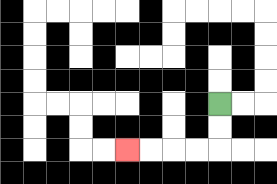{'start': '[9, 4]', 'end': '[5, 6]', 'path_directions': 'D,D,L,L,L,L', 'path_coordinates': '[[9, 4], [9, 5], [9, 6], [8, 6], [7, 6], [6, 6], [5, 6]]'}